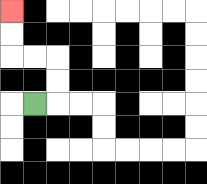{'start': '[1, 4]', 'end': '[0, 0]', 'path_directions': 'R,U,U,L,L,U,U', 'path_coordinates': '[[1, 4], [2, 4], [2, 3], [2, 2], [1, 2], [0, 2], [0, 1], [0, 0]]'}